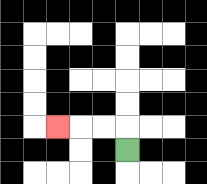{'start': '[5, 6]', 'end': '[2, 5]', 'path_directions': 'U,L,L,L', 'path_coordinates': '[[5, 6], [5, 5], [4, 5], [3, 5], [2, 5]]'}